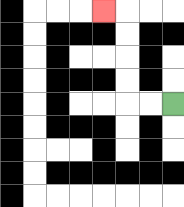{'start': '[7, 4]', 'end': '[4, 0]', 'path_directions': 'L,L,U,U,U,U,L', 'path_coordinates': '[[7, 4], [6, 4], [5, 4], [5, 3], [5, 2], [5, 1], [5, 0], [4, 0]]'}